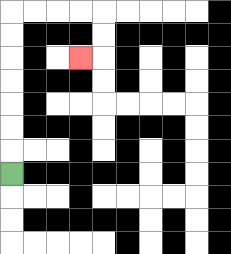{'start': '[0, 7]', 'end': '[3, 2]', 'path_directions': 'U,U,U,U,U,U,U,R,R,R,R,D,D,L', 'path_coordinates': '[[0, 7], [0, 6], [0, 5], [0, 4], [0, 3], [0, 2], [0, 1], [0, 0], [1, 0], [2, 0], [3, 0], [4, 0], [4, 1], [4, 2], [3, 2]]'}